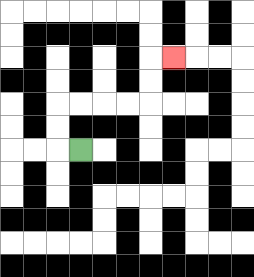{'start': '[3, 6]', 'end': '[7, 2]', 'path_directions': 'L,U,U,R,R,R,R,U,U,R', 'path_coordinates': '[[3, 6], [2, 6], [2, 5], [2, 4], [3, 4], [4, 4], [5, 4], [6, 4], [6, 3], [6, 2], [7, 2]]'}